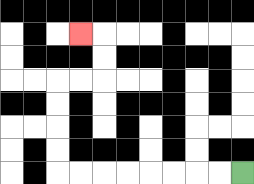{'start': '[10, 7]', 'end': '[3, 1]', 'path_directions': 'L,L,L,L,L,L,L,L,U,U,U,U,R,R,U,U,L', 'path_coordinates': '[[10, 7], [9, 7], [8, 7], [7, 7], [6, 7], [5, 7], [4, 7], [3, 7], [2, 7], [2, 6], [2, 5], [2, 4], [2, 3], [3, 3], [4, 3], [4, 2], [4, 1], [3, 1]]'}